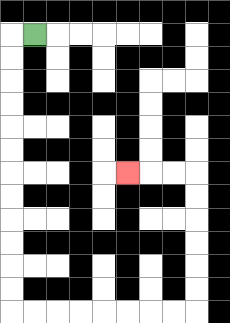{'start': '[1, 1]', 'end': '[5, 7]', 'path_directions': 'L,D,D,D,D,D,D,D,D,D,D,D,D,R,R,R,R,R,R,R,R,U,U,U,U,U,U,L,L,L', 'path_coordinates': '[[1, 1], [0, 1], [0, 2], [0, 3], [0, 4], [0, 5], [0, 6], [0, 7], [0, 8], [0, 9], [0, 10], [0, 11], [0, 12], [0, 13], [1, 13], [2, 13], [3, 13], [4, 13], [5, 13], [6, 13], [7, 13], [8, 13], [8, 12], [8, 11], [8, 10], [8, 9], [8, 8], [8, 7], [7, 7], [6, 7], [5, 7]]'}